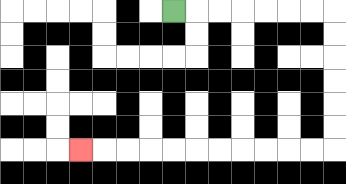{'start': '[7, 0]', 'end': '[3, 6]', 'path_directions': 'R,R,R,R,R,R,R,D,D,D,D,D,D,L,L,L,L,L,L,L,L,L,L,L', 'path_coordinates': '[[7, 0], [8, 0], [9, 0], [10, 0], [11, 0], [12, 0], [13, 0], [14, 0], [14, 1], [14, 2], [14, 3], [14, 4], [14, 5], [14, 6], [13, 6], [12, 6], [11, 6], [10, 6], [9, 6], [8, 6], [7, 6], [6, 6], [5, 6], [4, 6], [3, 6]]'}